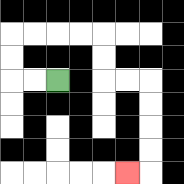{'start': '[2, 3]', 'end': '[5, 7]', 'path_directions': 'L,L,U,U,R,R,R,R,D,D,R,R,D,D,D,D,L', 'path_coordinates': '[[2, 3], [1, 3], [0, 3], [0, 2], [0, 1], [1, 1], [2, 1], [3, 1], [4, 1], [4, 2], [4, 3], [5, 3], [6, 3], [6, 4], [6, 5], [6, 6], [6, 7], [5, 7]]'}